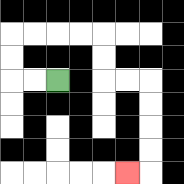{'start': '[2, 3]', 'end': '[5, 7]', 'path_directions': 'L,L,U,U,R,R,R,R,D,D,R,R,D,D,D,D,L', 'path_coordinates': '[[2, 3], [1, 3], [0, 3], [0, 2], [0, 1], [1, 1], [2, 1], [3, 1], [4, 1], [4, 2], [4, 3], [5, 3], [6, 3], [6, 4], [6, 5], [6, 6], [6, 7], [5, 7]]'}